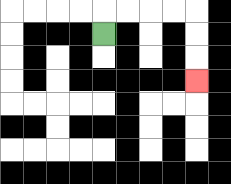{'start': '[4, 1]', 'end': '[8, 3]', 'path_directions': 'U,R,R,R,R,D,D,D', 'path_coordinates': '[[4, 1], [4, 0], [5, 0], [6, 0], [7, 0], [8, 0], [8, 1], [8, 2], [8, 3]]'}